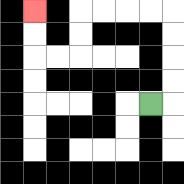{'start': '[6, 4]', 'end': '[1, 0]', 'path_directions': 'R,U,U,U,U,L,L,L,L,D,D,L,L,U,U', 'path_coordinates': '[[6, 4], [7, 4], [7, 3], [7, 2], [7, 1], [7, 0], [6, 0], [5, 0], [4, 0], [3, 0], [3, 1], [3, 2], [2, 2], [1, 2], [1, 1], [1, 0]]'}